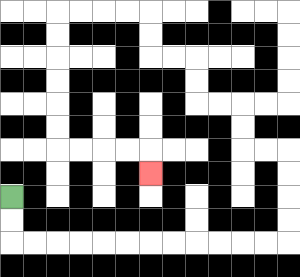{'start': '[0, 8]', 'end': '[6, 7]', 'path_directions': 'D,D,R,R,R,R,R,R,R,R,R,R,R,R,U,U,U,U,L,L,U,U,L,L,U,U,L,L,U,U,L,L,L,L,D,D,D,D,D,D,R,R,R,R,D', 'path_coordinates': '[[0, 8], [0, 9], [0, 10], [1, 10], [2, 10], [3, 10], [4, 10], [5, 10], [6, 10], [7, 10], [8, 10], [9, 10], [10, 10], [11, 10], [12, 10], [12, 9], [12, 8], [12, 7], [12, 6], [11, 6], [10, 6], [10, 5], [10, 4], [9, 4], [8, 4], [8, 3], [8, 2], [7, 2], [6, 2], [6, 1], [6, 0], [5, 0], [4, 0], [3, 0], [2, 0], [2, 1], [2, 2], [2, 3], [2, 4], [2, 5], [2, 6], [3, 6], [4, 6], [5, 6], [6, 6], [6, 7]]'}